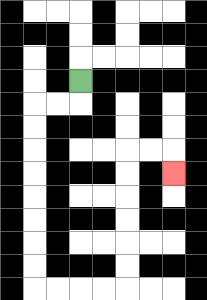{'start': '[3, 3]', 'end': '[7, 7]', 'path_directions': 'D,L,L,D,D,D,D,D,D,D,D,R,R,R,R,U,U,U,U,U,U,R,R,D', 'path_coordinates': '[[3, 3], [3, 4], [2, 4], [1, 4], [1, 5], [1, 6], [1, 7], [1, 8], [1, 9], [1, 10], [1, 11], [1, 12], [2, 12], [3, 12], [4, 12], [5, 12], [5, 11], [5, 10], [5, 9], [5, 8], [5, 7], [5, 6], [6, 6], [7, 6], [7, 7]]'}